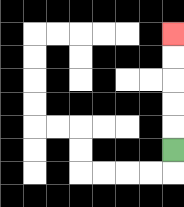{'start': '[7, 6]', 'end': '[7, 1]', 'path_directions': 'U,U,U,U,U', 'path_coordinates': '[[7, 6], [7, 5], [7, 4], [7, 3], [7, 2], [7, 1]]'}